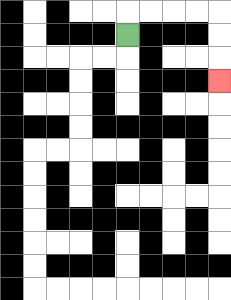{'start': '[5, 1]', 'end': '[9, 3]', 'path_directions': 'U,R,R,R,R,D,D,D', 'path_coordinates': '[[5, 1], [5, 0], [6, 0], [7, 0], [8, 0], [9, 0], [9, 1], [9, 2], [9, 3]]'}